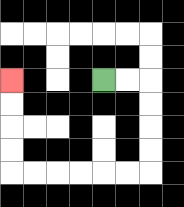{'start': '[4, 3]', 'end': '[0, 3]', 'path_directions': 'R,R,D,D,D,D,L,L,L,L,L,L,U,U,U,U', 'path_coordinates': '[[4, 3], [5, 3], [6, 3], [6, 4], [6, 5], [6, 6], [6, 7], [5, 7], [4, 7], [3, 7], [2, 7], [1, 7], [0, 7], [0, 6], [0, 5], [0, 4], [0, 3]]'}